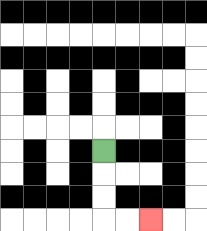{'start': '[4, 6]', 'end': '[6, 9]', 'path_directions': 'D,D,D,R,R', 'path_coordinates': '[[4, 6], [4, 7], [4, 8], [4, 9], [5, 9], [6, 9]]'}